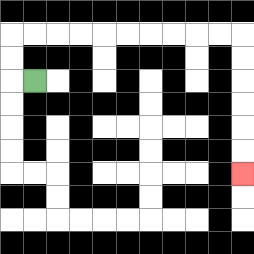{'start': '[1, 3]', 'end': '[10, 7]', 'path_directions': 'L,U,U,R,R,R,R,R,R,R,R,R,R,D,D,D,D,D,D', 'path_coordinates': '[[1, 3], [0, 3], [0, 2], [0, 1], [1, 1], [2, 1], [3, 1], [4, 1], [5, 1], [6, 1], [7, 1], [8, 1], [9, 1], [10, 1], [10, 2], [10, 3], [10, 4], [10, 5], [10, 6], [10, 7]]'}